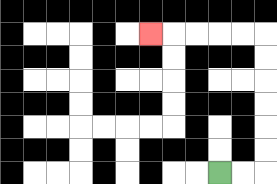{'start': '[9, 7]', 'end': '[6, 1]', 'path_directions': 'R,R,U,U,U,U,U,U,L,L,L,L,L', 'path_coordinates': '[[9, 7], [10, 7], [11, 7], [11, 6], [11, 5], [11, 4], [11, 3], [11, 2], [11, 1], [10, 1], [9, 1], [8, 1], [7, 1], [6, 1]]'}